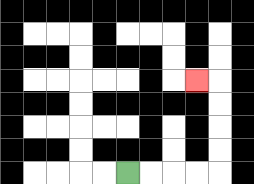{'start': '[5, 7]', 'end': '[8, 3]', 'path_directions': 'R,R,R,R,U,U,U,U,L', 'path_coordinates': '[[5, 7], [6, 7], [7, 7], [8, 7], [9, 7], [9, 6], [9, 5], [9, 4], [9, 3], [8, 3]]'}